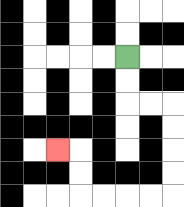{'start': '[5, 2]', 'end': '[2, 6]', 'path_directions': 'D,D,R,R,D,D,D,D,L,L,L,L,U,U,L', 'path_coordinates': '[[5, 2], [5, 3], [5, 4], [6, 4], [7, 4], [7, 5], [7, 6], [7, 7], [7, 8], [6, 8], [5, 8], [4, 8], [3, 8], [3, 7], [3, 6], [2, 6]]'}